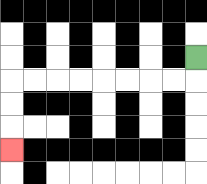{'start': '[8, 2]', 'end': '[0, 6]', 'path_directions': 'D,L,L,L,L,L,L,L,L,D,D,D', 'path_coordinates': '[[8, 2], [8, 3], [7, 3], [6, 3], [5, 3], [4, 3], [3, 3], [2, 3], [1, 3], [0, 3], [0, 4], [0, 5], [0, 6]]'}